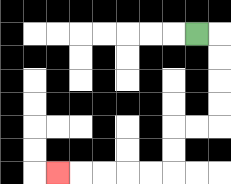{'start': '[8, 1]', 'end': '[2, 7]', 'path_directions': 'R,D,D,D,D,L,L,D,D,L,L,L,L,L', 'path_coordinates': '[[8, 1], [9, 1], [9, 2], [9, 3], [9, 4], [9, 5], [8, 5], [7, 5], [7, 6], [7, 7], [6, 7], [5, 7], [4, 7], [3, 7], [2, 7]]'}